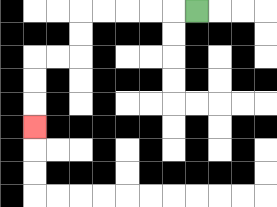{'start': '[8, 0]', 'end': '[1, 5]', 'path_directions': 'L,L,L,L,L,D,D,L,L,D,D,D', 'path_coordinates': '[[8, 0], [7, 0], [6, 0], [5, 0], [4, 0], [3, 0], [3, 1], [3, 2], [2, 2], [1, 2], [1, 3], [1, 4], [1, 5]]'}